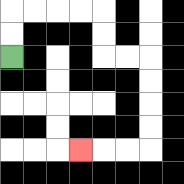{'start': '[0, 2]', 'end': '[3, 6]', 'path_directions': 'U,U,R,R,R,R,D,D,R,R,D,D,D,D,L,L,L', 'path_coordinates': '[[0, 2], [0, 1], [0, 0], [1, 0], [2, 0], [3, 0], [4, 0], [4, 1], [4, 2], [5, 2], [6, 2], [6, 3], [6, 4], [6, 5], [6, 6], [5, 6], [4, 6], [3, 6]]'}